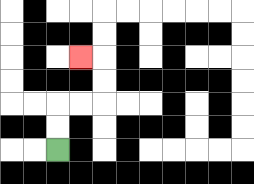{'start': '[2, 6]', 'end': '[3, 2]', 'path_directions': 'U,U,R,R,U,U,L', 'path_coordinates': '[[2, 6], [2, 5], [2, 4], [3, 4], [4, 4], [4, 3], [4, 2], [3, 2]]'}